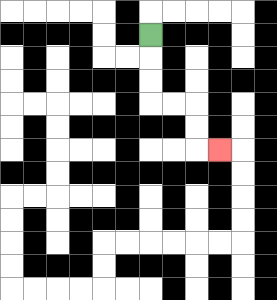{'start': '[6, 1]', 'end': '[9, 6]', 'path_directions': 'D,D,D,R,R,D,D,R', 'path_coordinates': '[[6, 1], [6, 2], [6, 3], [6, 4], [7, 4], [8, 4], [8, 5], [8, 6], [9, 6]]'}